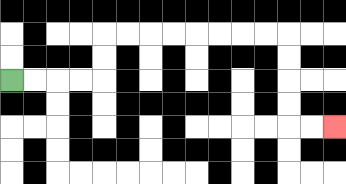{'start': '[0, 3]', 'end': '[14, 5]', 'path_directions': 'R,R,R,R,U,U,R,R,R,R,R,R,R,R,D,D,D,D,R,R', 'path_coordinates': '[[0, 3], [1, 3], [2, 3], [3, 3], [4, 3], [4, 2], [4, 1], [5, 1], [6, 1], [7, 1], [8, 1], [9, 1], [10, 1], [11, 1], [12, 1], [12, 2], [12, 3], [12, 4], [12, 5], [13, 5], [14, 5]]'}